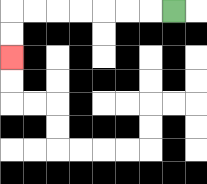{'start': '[7, 0]', 'end': '[0, 2]', 'path_directions': 'L,L,L,L,L,L,L,D,D', 'path_coordinates': '[[7, 0], [6, 0], [5, 0], [4, 0], [3, 0], [2, 0], [1, 0], [0, 0], [0, 1], [0, 2]]'}